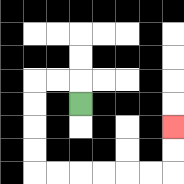{'start': '[3, 4]', 'end': '[7, 5]', 'path_directions': 'U,L,L,D,D,D,D,R,R,R,R,R,R,U,U', 'path_coordinates': '[[3, 4], [3, 3], [2, 3], [1, 3], [1, 4], [1, 5], [1, 6], [1, 7], [2, 7], [3, 7], [4, 7], [5, 7], [6, 7], [7, 7], [7, 6], [7, 5]]'}